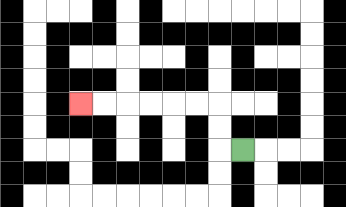{'start': '[10, 6]', 'end': '[3, 4]', 'path_directions': 'L,U,U,L,L,L,L,L,L', 'path_coordinates': '[[10, 6], [9, 6], [9, 5], [9, 4], [8, 4], [7, 4], [6, 4], [5, 4], [4, 4], [3, 4]]'}